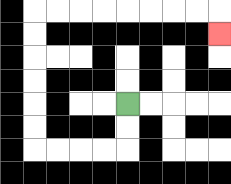{'start': '[5, 4]', 'end': '[9, 1]', 'path_directions': 'D,D,L,L,L,L,U,U,U,U,U,U,R,R,R,R,R,R,R,R,D', 'path_coordinates': '[[5, 4], [5, 5], [5, 6], [4, 6], [3, 6], [2, 6], [1, 6], [1, 5], [1, 4], [1, 3], [1, 2], [1, 1], [1, 0], [2, 0], [3, 0], [4, 0], [5, 0], [6, 0], [7, 0], [8, 0], [9, 0], [9, 1]]'}